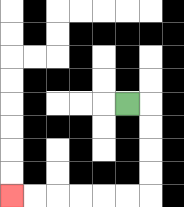{'start': '[5, 4]', 'end': '[0, 8]', 'path_directions': 'R,D,D,D,D,L,L,L,L,L,L', 'path_coordinates': '[[5, 4], [6, 4], [6, 5], [6, 6], [6, 7], [6, 8], [5, 8], [4, 8], [3, 8], [2, 8], [1, 8], [0, 8]]'}